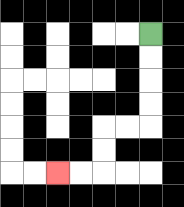{'start': '[6, 1]', 'end': '[2, 7]', 'path_directions': 'D,D,D,D,L,L,D,D,L,L', 'path_coordinates': '[[6, 1], [6, 2], [6, 3], [6, 4], [6, 5], [5, 5], [4, 5], [4, 6], [4, 7], [3, 7], [2, 7]]'}